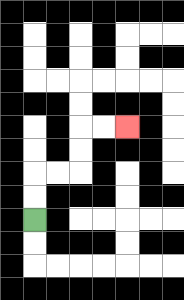{'start': '[1, 9]', 'end': '[5, 5]', 'path_directions': 'U,U,R,R,U,U,R,R', 'path_coordinates': '[[1, 9], [1, 8], [1, 7], [2, 7], [3, 7], [3, 6], [3, 5], [4, 5], [5, 5]]'}